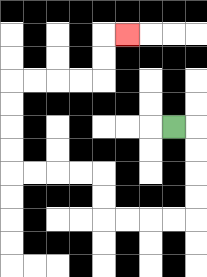{'start': '[7, 5]', 'end': '[5, 1]', 'path_directions': 'R,D,D,D,D,L,L,L,L,U,U,L,L,L,L,U,U,U,U,R,R,R,R,U,U,R', 'path_coordinates': '[[7, 5], [8, 5], [8, 6], [8, 7], [8, 8], [8, 9], [7, 9], [6, 9], [5, 9], [4, 9], [4, 8], [4, 7], [3, 7], [2, 7], [1, 7], [0, 7], [0, 6], [0, 5], [0, 4], [0, 3], [1, 3], [2, 3], [3, 3], [4, 3], [4, 2], [4, 1], [5, 1]]'}